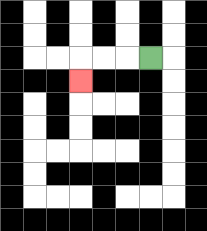{'start': '[6, 2]', 'end': '[3, 3]', 'path_directions': 'L,L,L,D', 'path_coordinates': '[[6, 2], [5, 2], [4, 2], [3, 2], [3, 3]]'}